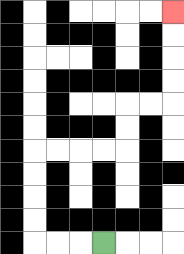{'start': '[4, 10]', 'end': '[7, 0]', 'path_directions': 'L,L,L,U,U,U,U,R,R,R,R,U,U,R,R,U,U,U,U', 'path_coordinates': '[[4, 10], [3, 10], [2, 10], [1, 10], [1, 9], [1, 8], [1, 7], [1, 6], [2, 6], [3, 6], [4, 6], [5, 6], [5, 5], [5, 4], [6, 4], [7, 4], [7, 3], [7, 2], [7, 1], [7, 0]]'}